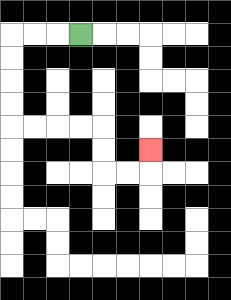{'start': '[3, 1]', 'end': '[6, 6]', 'path_directions': 'L,L,L,D,D,D,D,R,R,R,R,D,D,R,R,U', 'path_coordinates': '[[3, 1], [2, 1], [1, 1], [0, 1], [0, 2], [0, 3], [0, 4], [0, 5], [1, 5], [2, 5], [3, 5], [4, 5], [4, 6], [4, 7], [5, 7], [6, 7], [6, 6]]'}